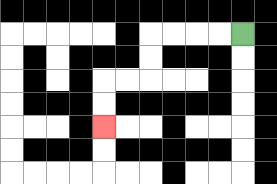{'start': '[10, 1]', 'end': '[4, 5]', 'path_directions': 'L,L,L,L,D,D,L,L,D,D', 'path_coordinates': '[[10, 1], [9, 1], [8, 1], [7, 1], [6, 1], [6, 2], [6, 3], [5, 3], [4, 3], [4, 4], [4, 5]]'}